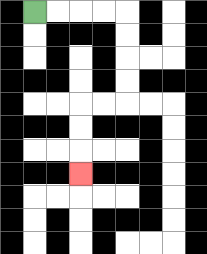{'start': '[1, 0]', 'end': '[3, 7]', 'path_directions': 'R,R,R,R,D,D,D,D,L,L,D,D,D', 'path_coordinates': '[[1, 0], [2, 0], [3, 0], [4, 0], [5, 0], [5, 1], [5, 2], [5, 3], [5, 4], [4, 4], [3, 4], [3, 5], [3, 6], [3, 7]]'}